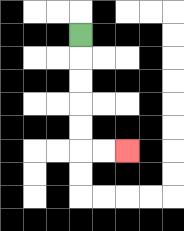{'start': '[3, 1]', 'end': '[5, 6]', 'path_directions': 'D,D,D,D,D,R,R', 'path_coordinates': '[[3, 1], [3, 2], [3, 3], [3, 4], [3, 5], [3, 6], [4, 6], [5, 6]]'}